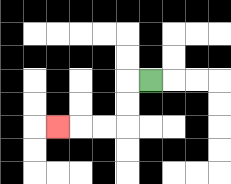{'start': '[6, 3]', 'end': '[2, 5]', 'path_directions': 'L,D,D,L,L,L', 'path_coordinates': '[[6, 3], [5, 3], [5, 4], [5, 5], [4, 5], [3, 5], [2, 5]]'}